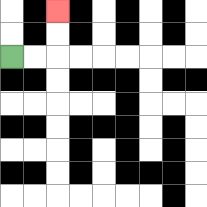{'start': '[0, 2]', 'end': '[2, 0]', 'path_directions': 'R,R,U,U', 'path_coordinates': '[[0, 2], [1, 2], [2, 2], [2, 1], [2, 0]]'}